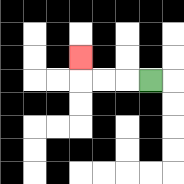{'start': '[6, 3]', 'end': '[3, 2]', 'path_directions': 'L,L,L,U', 'path_coordinates': '[[6, 3], [5, 3], [4, 3], [3, 3], [3, 2]]'}